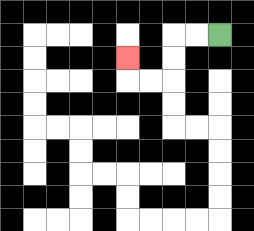{'start': '[9, 1]', 'end': '[5, 2]', 'path_directions': 'L,L,D,D,L,L,U', 'path_coordinates': '[[9, 1], [8, 1], [7, 1], [7, 2], [7, 3], [6, 3], [5, 3], [5, 2]]'}